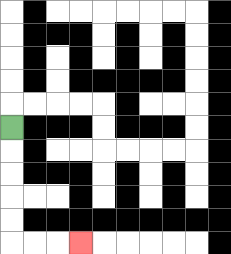{'start': '[0, 5]', 'end': '[3, 10]', 'path_directions': 'D,D,D,D,D,R,R,R', 'path_coordinates': '[[0, 5], [0, 6], [0, 7], [0, 8], [0, 9], [0, 10], [1, 10], [2, 10], [3, 10]]'}